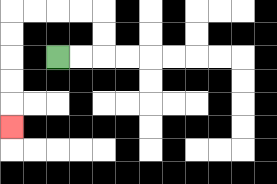{'start': '[2, 2]', 'end': '[0, 5]', 'path_directions': 'R,R,U,U,L,L,L,L,D,D,D,D,D', 'path_coordinates': '[[2, 2], [3, 2], [4, 2], [4, 1], [4, 0], [3, 0], [2, 0], [1, 0], [0, 0], [0, 1], [0, 2], [0, 3], [0, 4], [0, 5]]'}